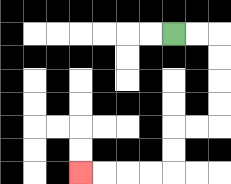{'start': '[7, 1]', 'end': '[3, 7]', 'path_directions': 'R,R,D,D,D,D,L,L,D,D,L,L,L,L', 'path_coordinates': '[[7, 1], [8, 1], [9, 1], [9, 2], [9, 3], [9, 4], [9, 5], [8, 5], [7, 5], [7, 6], [7, 7], [6, 7], [5, 7], [4, 7], [3, 7]]'}